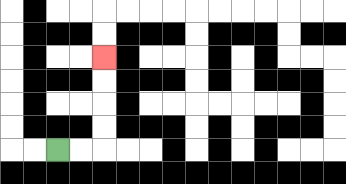{'start': '[2, 6]', 'end': '[4, 2]', 'path_directions': 'R,R,U,U,U,U', 'path_coordinates': '[[2, 6], [3, 6], [4, 6], [4, 5], [4, 4], [4, 3], [4, 2]]'}